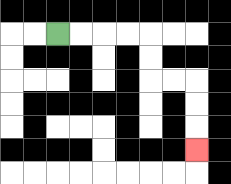{'start': '[2, 1]', 'end': '[8, 6]', 'path_directions': 'R,R,R,R,D,D,R,R,D,D,D', 'path_coordinates': '[[2, 1], [3, 1], [4, 1], [5, 1], [6, 1], [6, 2], [6, 3], [7, 3], [8, 3], [8, 4], [8, 5], [8, 6]]'}